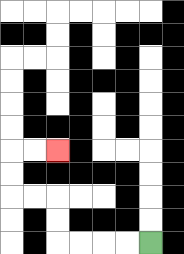{'start': '[6, 10]', 'end': '[2, 6]', 'path_directions': 'L,L,L,L,U,U,L,L,U,U,R,R', 'path_coordinates': '[[6, 10], [5, 10], [4, 10], [3, 10], [2, 10], [2, 9], [2, 8], [1, 8], [0, 8], [0, 7], [0, 6], [1, 6], [2, 6]]'}